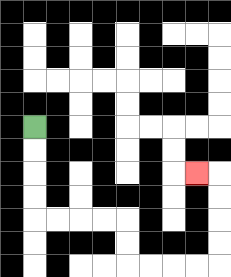{'start': '[1, 5]', 'end': '[8, 7]', 'path_directions': 'D,D,D,D,R,R,R,R,D,D,R,R,R,R,U,U,U,U,L', 'path_coordinates': '[[1, 5], [1, 6], [1, 7], [1, 8], [1, 9], [2, 9], [3, 9], [4, 9], [5, 9], [5, 10], [5, 11], [6, 11], [7, 11], [8, 11], [9, 11], [9, 10], [9, 9], [9, 8], [9, 7], [8, 7]]'}